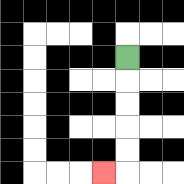{'start': '[5, 2]', 'end': '[4, 7]', 'path_directions': 'D,D,D,D,D,L', 'path_coordinates': '[[5, 2], [5, 3], [5, 4], [5, 5], [5, 6], [5, 7], [4, 7]]'}